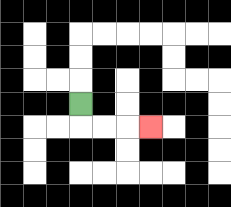{'start': '[3, 4]', 'end': '[6, 5]', 'path_directions': 'D,R,R,R', 'path_coordinates': '[[3, 4], [3, 5], [4, 5], [5, 5], [6, 5]]'}